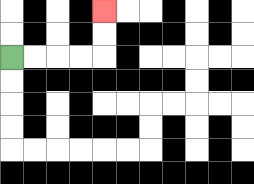{'start': '[0, 2]', 'end': '[4, 0]', 'path_directions': 'R,R,R,R,U,U', 'path_coordinates': '[[0, 2], [1, 2], [2, 2], [3, 2], [4, 2], [4, 1], [4, 0]]'}